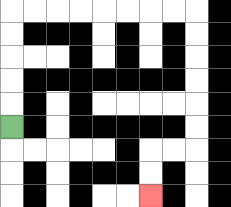{'start': '[0, 5]', 'end': '[6, 8]', 'path_directions': 'U,U,U,U,U,R,R,R,R,R,R,R,R,D,D,D,D,D,D,L,L,D,D', 'path_coordinates': '[[0, 5], [0, 4], [0, 3], [0, 2], [0, 1], [0, 0], [1, 0], [2, 0], [3, 0], [4, 0], [5, 0], [6, 0], [7, 0], [8, 0], [8, 1], [8, 2], [8, 3], [8, 4], [8, 5], [8, 6], [7, 6], [6, 6], [6, 7], [6, 8]]'}